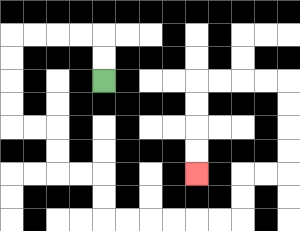{'start': '[4, 3]', 'end': '[8, 7]', 'path_directions': 'U,U,L,L,L,L,D,D,D,D,R,R,D,D,R,R,D,D,R,R,R,R,R,R,U,U,R,R,U,U,U,U,L,L,L,L,D,D,D,D', 'path_coordinates': '[[4, 3], [4, 2], [4, 1], [3, 1], [2, 1], [1, 1], [0, 1], [0, 2], [0, 3], [0, 4], [0, 5], [1, 5], [2, 5], [2, 6], [2, 7], [3, 7], [4, 7], [4, 8], [4, 9], [5, 9], [6, 9], [7, 9], [8, 9], [9, 9], [10, 9], [10, 8], [10, 7], [11, 7], [12, 7], [12, 6], [12, 5], [12, 4], [12, 3], [11, 3], [10, 3], [9, 3], [8, 3], [8, 4], [8, 5], [8, 6], [8, 7]]'}